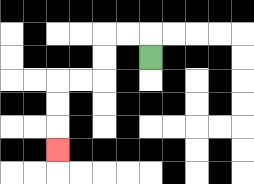{'start': '[6, 2]', 'end': '[2, 6]', 'path_directions': 'U,L,L,D,D,L,L,D,D,D', 'path_coordinates': '[[6, 2], [6, 1], [5, 1], [4, 1], [4, 2], [4, 3], [3, 3], [2, 3], [2, 4], [2, 5], [2, 6]]'}